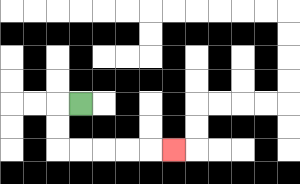{'start': '[3, 4]', 'end': '[7, 6]', 'path_directions': 'L,D,D,R,R,R,R,R', 'path_coordinates': '[[3, 4], [2, 4], [2, 5], [2, 6], [3, 6], [4, 6], [5, 6], [6, 6], [7, 6]]'}